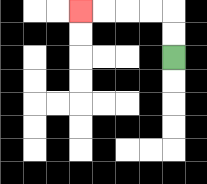{'start': '[7, 2]', 'end': '[3, 0]', 'path_directions': 'U,U,L,L,L,L', 'path_coordinates': '[[7, 2], [7, 1], [7, 0], [6, 0], [5, 0], [4, 0], [3, 0]]'}